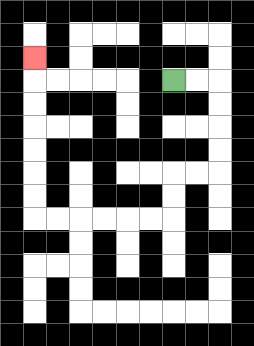{'start': '[7, 3]', 'end': '[1, 2]', 'path_directions': 'R,R,D,D,D,D,L,L,D,D,L,L,L,L,L,L,U,U,U,U,U,U,U', 'path_coordinates': '[[7, 3], [8, 3], [9, 3], [9, 4], [9, 5], [9, 6], [9, 7], [8, 7], [7, 7], [7, 8], [7, 9], [6, 9], [5, 9], [4, 9], [3, 9], [2, 9], [1, 9], [1, 8], [1, 7], [1, 6], [1, 5], [1, 4], [1, 3], [1, 2]]'}